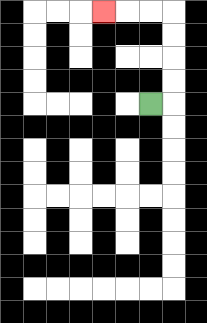{'start': '[6, 4]', 'end': '[4, 0]', 'path_directions': 'R,U,U,U,U,L,L,L', 'path_coordinates': '[[6, 4], [7, 4], [7, 3], [7, 2], [7, 1], [7, 0], [6, 0], [5, 0], [4, 0]]'}